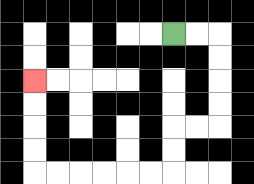{'start': '[7, 1]', 'end': '[1, 3]', 'path_directions': 'R,R,D,D,D,D,L,L,D,D,L,L,L,L,L,L,U,U,U,U', 'path_coordinates': '[[7, 1], [8, 1], [9, 1], [9, 2], [9, 3], [9, 4], [9, 5], [8, 5], [7, 5], [7, 6], [7, 7], [6, 7], [5, 7], [4, 7], [3, 7], [2, 7], [1, 7], [1, 6], [1, 5], [1, 4], [1, 3]]'}